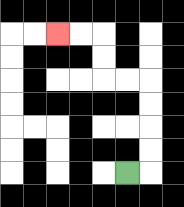{'start': '[5, 7]', 'end': '[2, 1]', 'path_directions': 'R,U,U,U,U,L,L,U,U,L,L', 'path_coordinates': '[[5, 7], [6, 7], [6, 6], [6, 5], [6, 4], [6, 3], [5, 3], [4, 3], [4, 2], [4, 1], [3, 1], [2, 1]]'}